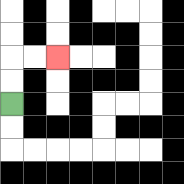{'start': '[0, 4]', 'end': '[2, 2]', 'path_directions': 'U,U,R,R', 'path_coordinates': '[[0, 4], [0, 3], [0, 2], [1, 2], [2, 2]]'}